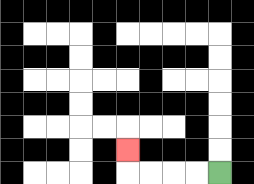{'start': '[9, 7]', 'end': '[5, 6]', 'path_directions': 'L,L,L,L,U', 'path_coordinates': '[[9, 7], [8, 7], [7, 7], [6, 7], [5, 7], [5, 6]]'}